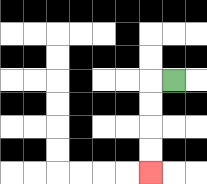{'start': '[7, 3]', 'end': '[6, 7]', 'path_directions': 'L,D,D,D,D', 'path_coordinates': '[[7, 3], [6, 3], [6, 4], [6, 5], [6, 6], [6, 7]]'}